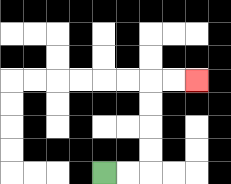{'start': '[4, 7]', 'end': '[8, 3]', 'path_directions': 'R,R,U,U,U,U,R,R', 'path_coordinates': '[[4, 7], [5, 7], [6, 7], [6, 6], [6, 5], [6, 4], [6, 3], [7, 3], [8, 3]]'}